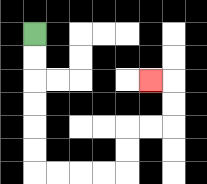{'start': '[1, 1]', 'end': '[6, 3]', 'path_directions': 'D,D,D,D,D,D,R,R,R,R,U,U,R,R,U,U,L', 'path_coordinates': '[[1, 1], [1, 2], [1, 3], [1, 4], [1, 5], [1, 6], [1, 7], [2, 7], [3, 7], [4, 7], [5, 7], [5, 6], [5, 5], [6, 5], [7, 5], [7, 4], [7, 3], [6, 3]]'}